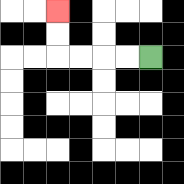{'start': '[6, 2]', 'end': '[2, 0]', 'path_directions': 'L,L,L,L,U,U', 'path_coordinates': '[[6, 2], [5, 2], [4, 2], [3, 2], [2, 2], [2, 1], [2, 0]]'}